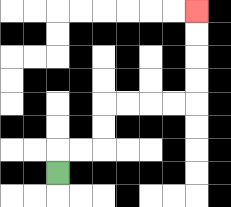{'start': '[2, 7]', 'end': '[8, 0]', 'path_directions': 'U,R,R,U,U,R,R,R,R,U,U,U,U', 'path_coordinates': '[[2, 7], [2, 6], [3, 6], [4, 6], [4, 5], [4, 4], [5, 4], [6, 4], [7, 4], [8, 4], [8, 3], [8, 2], [8, 1], [8, 0]]'}